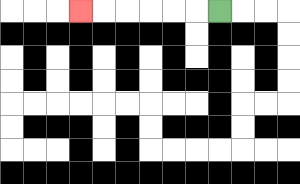{'start': '[9, 0]', 'end': '[3, 0]', 'path_directions': 'L,L,L,L,L,L', 'path_coordinates': '[[9, 0], [8, 0], [7, 0], [6, 0], [5, 0], [4, 0], [3, 0]]'}